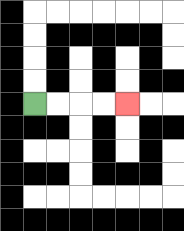{'start': '[1, 4]', 'end': '[5, 4]', 'path_directions': 'R,R,R,R', 'path_coordinates': '[[1, 4], [2, 4], [3, 4], [4, 4], [5, 4]]'}